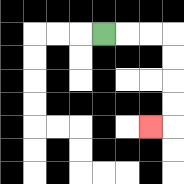{'start': '[4, 1]', 'end': '[6, 5]', 'path_directions': 'R,R,R,D,D,D,D,L', 'path_coordinates': '[[4, 1], [5, 1], [6, 1], [7, 1], [7, 2], [7, 3], [7, 4], [7, 5], [6, 5]]'}